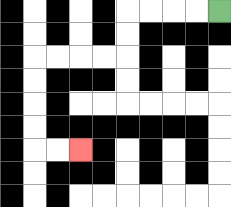{'start': '[9, 0]', 'end': '[3, 6]', 'path_directions': 'L,L,L,L,D,D,L,L,L,L,D,D,D,D,R,R', 'path_coordinates': '[[9, 0], [8, 0], [7, 0], [6, 0], [5, 0], [5, 1], [5, 2], [4, 2], [3, 2], [2, 2], [1, 2], [1, 3], [1, 4], [1, 5], [1, 6], [2, 6], [3, 6]]'}